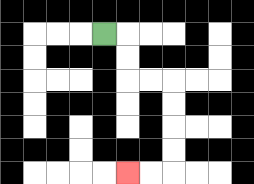{'start': '[4, 1]', 'end': '[5, 7]', 'path_directions': 'R,D,D,R,R,D,D,D,D,L,L', 'path_coordinates': '[[4, 1], [5, 1], [5, 2], [5, 3], [6, 3], [7, 3], [7, 4], [7, 5], [7, 6], [7, 7], [6, 7], [5, 7]]'}